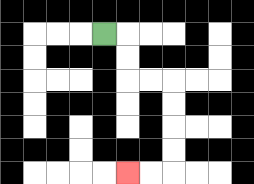{'start': '[4, 1]', 'end': '[5, 7]', 'path_directions': 'R,D,D,R,R,D,D,D,D,L,L', 'path_coordinates': '[[4, 1], [5, 1], [5, 2], [5, 3], [6, 3], [7, 3], [7, 4], [7, 5], [7, 6], [7, 7], [6, 7], [5, 7]]'}